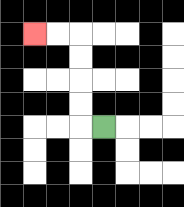{'start': '[4, 5]', 'end': '[1, 1]', 'path_directions': 'L,U,U,U,U,L,L', 'path_coordinates': '[[4, 5], [3, 5], [3, 4], [3, 3], [3, 2], [3, 1], [2, 1], [1, 1]]'}